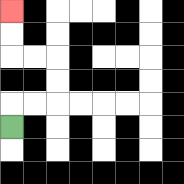{'start': '[0, 5]', 'end': '[0, 0]', 'path_directions': 'U,R,R,U,U,L,L,U,U', 'path_coordinates': '[[0, 5], [0, 4], [1, 4], [2, 4], [2, 3], [2, 2], [1, 2], [0, 2], [0, 1], [0, 0]]'}